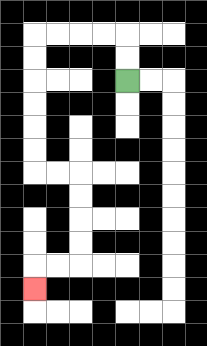{'start': '[5, 3]', 'end': '[1, 12]', 'path_directions': 'U,U,L,L,L,L,D,D,D,D,D,D,R,R,D,D,D,D,L,L,D', 'path_coordinates': '[[5, 3], [5, 2], [5, 1], [4, 1], [3, 1], [2, 1], [1, 1], [1, 2], [1, 3], [1, 4], [1, 5], [1, 6], [1, 7], [2, 7], [3, 7], [3, 8], [3, 9], [3, 10], [3, 11], [2, 11], [1, 11], [1, 12]]'}